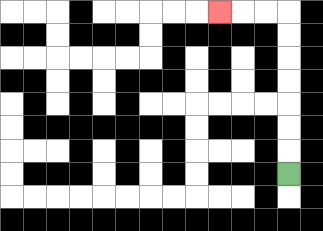{'start': '[12, 7]', 'end': '[9, 0]', 'path_directions': 'U,U,U,U,U,U,U,L,L,L', 'path_coordinates': '[[12, 7], [12, 6], [12, 5], [12, 4], [12, 3], [12, 2], [12, 1], [12, 0], [11, 0], [10, 0], [9, 0]]'}